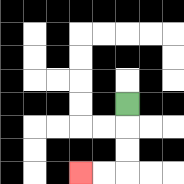{'start': '[5, 4]', 'end': '[3, 7]', 'path_directions': 'D,D,D,L,L', 'path_coordinates': '[[5, 4], [5, 5], [5, 6], [5, 7], [4, 7], [3, 7]]'}